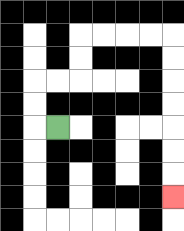{'start': '[2, 5]', 'end': '[7, 8]', 'path_directions': 'L,U,U,R,R,U,U,R,R,R,R,D,D,D,D,D,D,D', 'path_coordinates': '[[2, 5], [1, 5], [1, 4], [1, 3], [2, 3], [3, 3], [3, 2], [3, 1], [4, 1], [5, 1], [6, 1], [7, 1], [7, 2], [7, 3], [7, 4], [7, 5], [7, 6], [7, 7], [7, 8]]'}